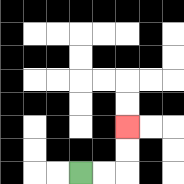{'start': '[3, 7]', 'end': '[5, 5]', 'path_directions': 'R,R,U,U', 'path_coordinates': '[[3, 7], [4, 7], [5, 7], [5, 6], [5, 5]]'}